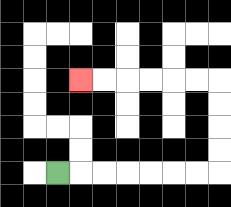{'start': '[2, 7]', 'end': '[3, 3]', 'path_directions': 'R,R,R,R,R,R,R,U,U,U,U,L,L,L,L,L,L', 'path_coordinates': '[[2, 7], [3, 7], [4, 7], [5, 7], [6, 7], [7, 7], [8, 7], [9, 7], [9, 6], [9, 5], [9, 4], [9, 3], [8, 3], [7, 3], [6, 3], [5, 3], [4, 3], [3, 3]]'}